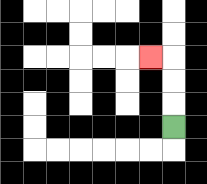{'start': '[7, 5]', 'end': '[6, 2]', 'path_directions': 'U,U,U,L', 'path_coordinates': '[[7, 5], [7, 4], [7, 3], [7, 2], [6, 2]]'}